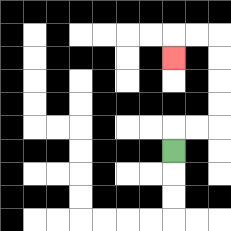{'start': '[7, 6]', 'end': '[7, 2]', 'path_directions': 'U,R,R,U,U,U,U,L,L,D', 'path_coordinates': '[[7, 6], [7, 5], [8, 5], [9, 5], [9, 4], [9, 3], [9, 2], [9, 1], [8, 1], [7, 1], [7, 2]]'}